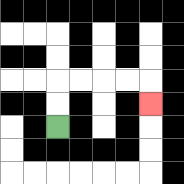{'start': '[2, 5]', 'end': '[6, 4]', 'path_directions': 'U,U,R,R,R,R,D', 'path_coordinates': '[[2, 5], [2, 4], [2, 3], [3, 3], [4, 3], [5, 3], [6, 3], [6, 4]]'}